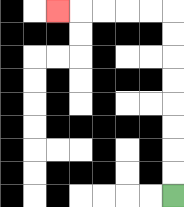{'start': '[7, 8]', 'end': '[2, 0]', 'path_directions': 'U,U,U,U,U,U,U,U,L,L,L,L,L', 'path_coordinates': '[[7, 8], [7, 7], [7, 6], [7, 5], [7, 4], [7, 3], [7, 2], [7, 1], [7, 0], [6, 0], [5, 0], [4, 0], [3, 0], [2, 0]]'}